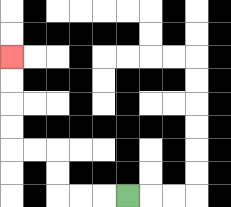{'start': '[5, 8]', 'end': '[0, 2]', 'path_directions': 'L,L,L,U,U,L,L,U,U,U,U', 'path_coordinates': '[[5, 8], [4, 8], [3, 8], [2, 8], [2, 7], [2, 6], [1, 6], [0, 6], [0, 5], [0, 4], [0, 3], [0, 2]]'}